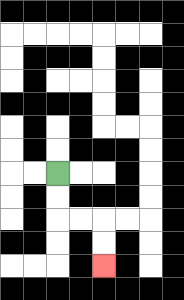{'start': '[2, 7]', 'end': '[4, 11]', 'path_directions': 'D,D,R,R,D,D', 'path_coordinates': '[[2, 7], [2, 8], [2, 9], [3, 9], [4, 9], [4, 10], [4, 11]]'}